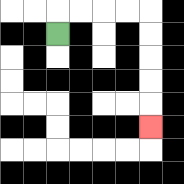{'start': '[2, 1]', 'end': '[6, 5]', 'path_directions': 'U,R,R,R,R,D,D,D,D,D', 'path_coordinates': '[[2, 1], [2, 0], [3, 0], [4, 0], [5, 0], [6, 0], [6, 1], [6, 2], [6, 3], [6, 4], [6, 5]]'}